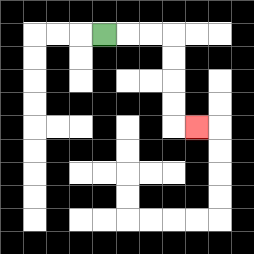{'start': '[4, 1]', 'end': '[8, 5]', 'path_directions': 'R,R,R,D,D,D,D,R', 'path_coordinates': '[[4, 1], [5, 1], [6, 1], [7, 1], [7, 2], [7, 3], [7, 4], [7, 5], [8, 5]]'}